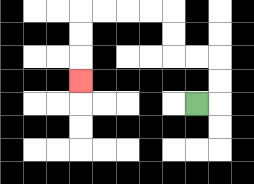{'start': '[8, 4]', 'end': '[3, 3]', 'path_directions': 'R,U,U,L,L,U,U,L,L,L,L,D,D,D', 'path_coordinates': '[[8, 4], [9, 4], [9, 3], [9, 2], [8, 2], [7, 2], [7, 1], [7, 0], [6, 0], [5, 0], [4, 0], [3, 0], [3, 1], [3, 2], [3, 3]]'}